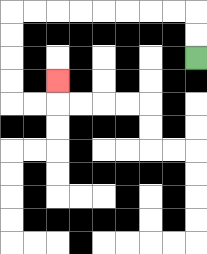{'start': '[8, 2]', 'end': '[2, 3]', 'path_directions': 'U,U,L,L,L,L,L,L,L,L,D,D,D,D,R,R,U', 'path_coordinates': '[[8, 2], [8, 1], [8, 0], [7, 0], [6, 0], [5, 0], [4, 0], [3, 0], [2, 0], [1, 0], [0, 0], [0, 1], [0, 2], [0, 3], [0, 4], [1, 4], [2, 4], [2, 3]]'}